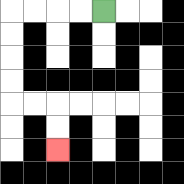{'start': '[4, 0]', 'end': '[2, 6]', 'path_directions': 'L,L,L,L,D,D,D,D,R,R,D,D', 'path_coordinates': '[[4, 0], [3, 0], [2, 0], [1, 0], [0, 0], [0, 1], [0, 2], [0, 3], [0, 4], [1, 4], [2, 4], [2, 5], [2, 6]]'}